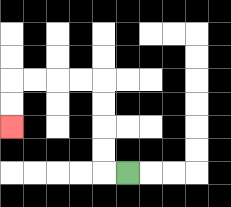{'start': '[5, 7]', 'end': '[0, 5]', 'path_directions': 'L,U,U,U,U,L,L,L,L,D,D', 'path_coordinates': '[[5, 7], [4, 7], [4, 6], [4, 5], [4, 4], [4, 3], [3, 3], [2, 3], [1, 3], [0, 3], [0, 4], [0, 5]]'}